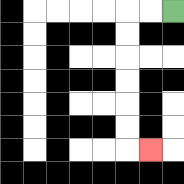{'start': '[7, 0]', 'end': '[6, 6]', 'path_directions': 'L,L,D,D,D,D,D,D,R', 'path_coordinates': '[[7, 0], [6, 0], [5, 0], [5, 1], [5, 2], [5, 3], [5, 4], [5, 5], [5, 6], [6, 6]]'}